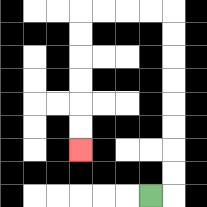{'start': '[6, 8]', 'end': '[3, 6]', 'path_directions': 'R,U,U,U,U,U,U,U,U,L,L,L,L,D,D,D,D,D,D', 'path_coordinates': '[[6, 8], [7, 8], [7, 7], [7, 6], [7, 5], [7, 4], [7, 3], [7, 2], [7, 1], [7, 0], [6, 0], [5, 0], [4, 0], [3, 0], [3, 1], [3, 2], [3, 3], [3, 4], [3, 5], [3, 6]]'}